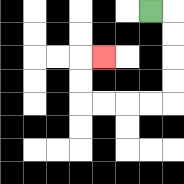{'start': '[6, 0]', 'end': '[4, 2]', 'path_directions': 'R,D,D,D,D,L,L,L,L,U,U,R', 'path_coordinates': '[[6, 0], [7, 0], [7, 1], [7, 2], [7, 3], [7, 4], [6, 4], [5, 4], [4, 4], [3, 4], [3, 3], [3, 2], [4, 2]]'}